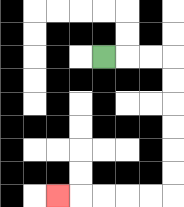{'start': '[4, 2]', 'end': '[2, 8]', 'path_directions': 'R,R,R,D,D,D,D,D,D,L,L,L,L,L', 'path_coordinates': '[[4, 2], [5, 2], [6, 2], [7, 2], [7, 3], [7, 4], [7, 5], [7, 6], [7, 7], [7, 8], [6, 8], [5, 8], [4, 8], [3, 8], [2, 8]]'}